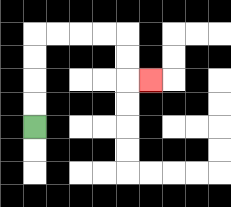{'start': '[1, 5]', 'end': '[6, 3]', 'path_directions': 'U,U,U,U,R,R,R,R,D,D,R', 'path_coordinates': '[[1, 5], [1, 4], [1, 3], [1, 2], [1, 1], [2, 1], [3, 1], [4, 1], [5, 1], [5, 2], [5, 3], [6, 3]]'}